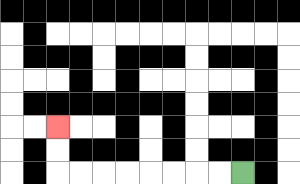{'start': '[10, 7]', 'end': '[2, 5]', 'path_directions': 'L,L,L,L,L,L,L,L,U,U', 'path_coordinates': '[[10, 7], [9, 7], [8, 7], [7, 7], [6, 7], [5, 7], [4, 7], [3, 7], [2, 7], [2, 6], [2, 5]]'}